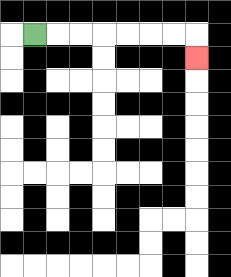{'start': '[1, 1]', 'end': '[8, 2]', 'path_directions': 'R,R,R,R,R,R,R,D', 'path_coordinates': '[[1, 1], [2, 1], [3, 1], [4, 1], [5, 1], [6, 1], [7, 1], [8, 1], [8, 2]]'}